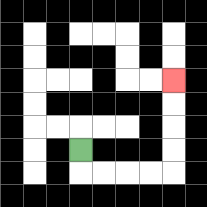{'start': '[3, 6]', 'end': '[7, 3]', 'path_directions': 'D,R,R,R,R,U,U,U,U', 'path_coordinates': '[[3, 6], [3, 7], [4, 7], [5, 7], [6, 7], [7, 7], [7, 6], [7, 5], [7, 4], [7, 3]]'}